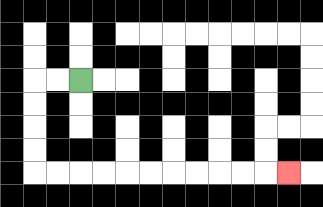{'start': '[3, 3]', 'end': '[12, 7]', 'path_directions': 'L,L,D,D,D,D,R,R,R,R,R,R,R,R,R,R,R', 'path_coordinates': '[[3, 3], [2, 3], [1, 3], [1, 4], [1, 5], [1, 6], [1, 7], [2, 7], [3, 7], [4, 7], [5, 7], [6, 7], [7, 7], [8, 7], [9, 7], [10, 7], [11, 7], [12, 7]]'}